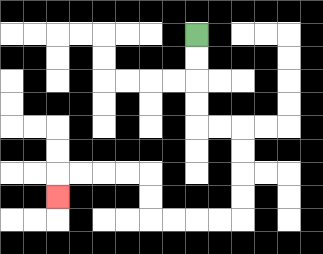{'start': '[8, 1]', 'end': '[2, 8]', 'path_directions': 'D,D,D,D,R,R,D,D,D,D,L,L,L,L,U,U,L,L,L,L,D', 'path_coordinates': '[[8, 1], [8, 2], [8, 3], [8, 4], [8, 5], [9, 5], [10, 5], [10, 6], [10, 7], [10, 8], [10, 9], [9, 9], [8, 9], [7, 9], [6, 9], [6, 8], [6, 7], [5, 7], [4, 7], [3, 7], [2, 7], [2, 8]]'}